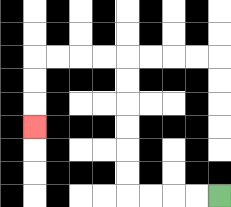{'start': '[9, 8]', 'end': '[1, 5]', 'path_directions': 'L,L,L,L,U,U,U,U,U,U,L,L,L,L,D,D,D', 'path_coordinates': '[[9, 8], [8, 8], [7, 8], [6, 8], [5, 8], [5, 7], [5, 6], [5, 5], [5, 4], [5, 3], [5, 2], [4, 2], [3, 2], [2, 2], [1, 2], [1, 3], [1, 4], [1, 5]]'}